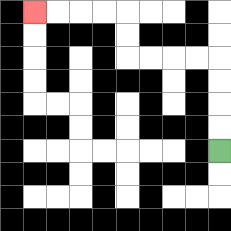{'start': '[9, 6]', 'end': '[1, 0]', 'path_directions': 'U,U,U,U,L,L,L,L,U,U,L,L,L,L', 'path_coordinates': '[[9, 6], [9, 5], [9, 4], [9, 3], [9, 2], [8, 2], [7, 2], [6, 2], [5, 2], [5, 1], [5, 0], [4, 0], [3, 0], [2, 0], [1, 0]]'}